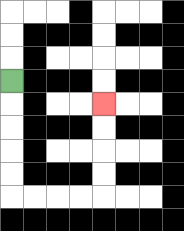{'start': '[0, 3]', 'end': '[4, 4]', 'path_directions': 'D,D,D,D,D,R,R,R,R,U,U,U,U', 'path_coordinates': '[[0, 3], [0, 4], [0, 5], [0, 6], [0, 7], [0, 8], [1, 8], [2, 8], [3, 8], [4, 8], [4, 7], [4, 6], [4, 5], [4, 4]]'}